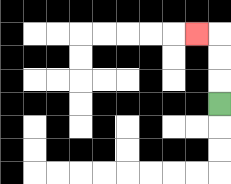{'start': '[9, 4]', 'end': '[8, 1]', 'path_directions': 'U,U,U,L', 'path_coordinates': '[[9, 4], [9, 3], [9, 2], [9, 1], [8, 1]]'}